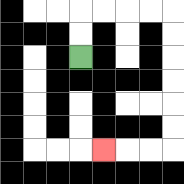{'start': '[3, 2]', 'end': '[4, 6]', 'path_directions': 'U,U,R,R,R,R,D,D,D,D,D,D,L,L,L', 'path_coordinates': '[[3, 2], [3, 1], [3, 0], [4, 0], [5, 0], [6, 0], [7, 0], [7, 1], [7, 2], [7, 3], [7, 4], [7, 5], [7, 6], [6, 6], [5, 6], [4, 6]]'}